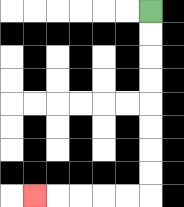{'start': '[6, 0]', 'end': '[1, 8]', 'path_directions': 'D,D,D,D,D,D,D,D,L,L,L,L,L', 'path_coordinates': '[[6, 0], [6, 1], [6, 2], [6, 3], [6, 4], [6, 5], [6, 6], [6, 7], [6, 8], [5, 8], [4, 8], [3, 8], [2, 8], [1, 8]]'}